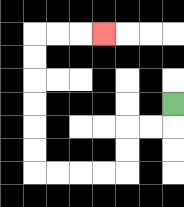{'start': '[7, 4]', 'end': '[4, 1]', 'path_directions': 'D,L,L,D,D,L,L,L,L,U,U,U,U,U,U,R,R,R', 'path_coordinates': '[[7, 4], [7, 5], [6, 5], [5, 5], [5, 6], [5, 7], [4, 7], [3, 7], [2, 7], [1, 7], [1, 6], [1, 5], [1, 4], [1, 3], [1, 2], [1, 1], [2, 1], [3, 1], [4, 1]]'}